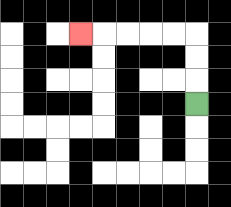{'start': '[8, 4]', 'end': '[3, 1]', 'path_directions': 'U,U,U,L,L,L,L,L', 'path_coordinates': '[[8, 4], [8, 3], [8, 2], [8, 1], [7, 1], [6, 1], [5, 1], [4, 1], [3, 1]]'}